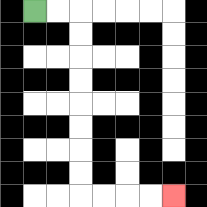{'start': '[1, 0]', 'end': '[7, 8]', 'path_directions': 'R,R,D,D,D,D,D,D,D,D,R,R,R,R', 'path_coordinates': '[[1, 0], [2, 0], [3, 0], [3, 1], [3, 2], [3, 3], [3, 4], [3, 5], [3, 6], [3, 7], [3, 8], [4, 8], [5, 8], [6, 8], [7, 8]]'}